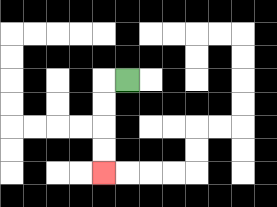{'start': '[5, 3]', 'end': '[4, 7]', 'path_directions': 'L,D,D,D,D', 'path_coordinates': '[[5, 3], [4, 3], [4, 4], [4, 5], [4, 6], [4, 7]]'}